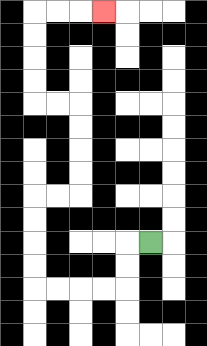{'start': '[6, 10]', 'end': '[4, 0]', 'path_directions': 'L,D,D,L,L,L,L,U,U,U,U,R,R,U,U,U,U,L,L,U,U,U,U,R,R,R', 'path_coordinates': '[[6, 10], [5, 10], [5, 11], [5, 12], [4, 12], [3, 12], [2, 12], [1, 12], [1, 11], [1, 10], [1, 9], [1, 8], [2, 8], [3, 8], [3, 7], [3, 6], [3, 5], [3, 4], [2, 4], [1, 4], [1, 3], [1, 2], [1, 1], [1, 0], [2, 0], [3, 0], [4, 0]]'}